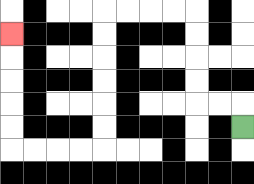{'start': '[10, 5]', 'end': '[0, 1]', 'path_directions': 'U,L,L,U,U,U,U,L,L,L,L,D,D,D,D,D,D,L,L,L,L,U,U,U,U,U', 'path_coordinates': '[[10, 5], [10, 4], [9, 4], [8, 4], [8, 3], [8, 2], [8, 1], [8, 0], [7, 0], [6, 0], [5, 0], [4, 0], [4, 1], [4, 2], [4, 3], [4, 4], [4, 5], [4, 6], [3, 6], [2, 6], [1, 6], [0, 6], [0, 5], [0, 4], [0, 3], [0, 2], [0, 1]]'}